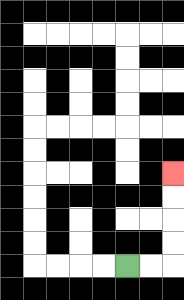{'start': '[5, 11]', 'end': '[7, 7]', 'path_directions': 'R,R,U,U,U,U', 'path_coordinates': '[[5, 11], [6, 11], [7, 11], [7, 10], [7, 9], [7, 8], [7, 7]]'}